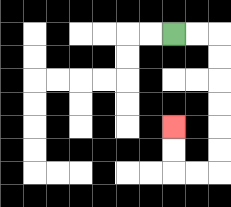{'start': '[7, 1]', 'end': '[7, 5]', 'path_directions': 'R,R,D,D,D,D,D,D,L,L,U,U', 'path_coordinates': '[[7, 1], [8, 1], [9, 1], [9, 2], [9, 3], [9, 4], [9, 5], [9, 6], [9, 7], [8, 7], [7, 7], [7, 6], [7, 5]]'}